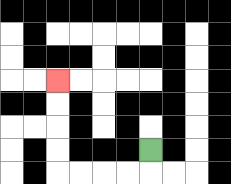{'start': '[6, 6]', 'end': '[2, 3]', 'path_directions': 'D,L,L,L,L,U,U,U,U', 'path_coordinates': '[[6, 6], [6, 7], [5, 7], [4, 7], [3, 7], [2, 7], [2, 6], [2, 5], [2, 4], [2, 3]]'}